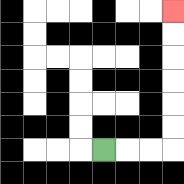{'start': '[4, 6]', 'end': '[7, 0]', 'path_directions': 'R,R,R,U,U,U,U,U,U', 'path_coordinates': '[[4, 6], [5, 6], [6, 6], [7, 6], [7, 5], [7, 4], [7, 3], [7, 2], [7, 1], [7, 0]]'}